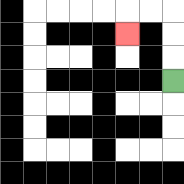{'start': '[7, 3]', 'end': '[5, 1]', 'path_directions': 'U,U,U,L,L,D', 'path_coordinates': '[[7, 3], [7, 2], [7, 1], [7, 0], [6, 0], [5, 0], [5, 1]]'}